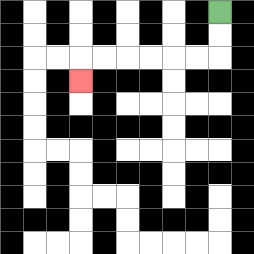{'start': '[9, 0]', 'end': '[3, 3]', 'path_directions': 'D,D,L,L,L,L,L,L,D', 'path_coordinates': '[[9, 0], [9, 1], [9, 2], [8, 2], [7, 2], [6, 2], [5, 2], [4, 2], [3, 2], [3, 3]]'}